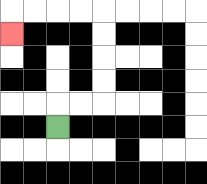{'start': '[2, 5]', 'end': '[0, 1]', 'path_directions': 'U,R,R,U,U,U,U,L,L,L,L,D', 'path_coordinates': '[[2, 5], [2, 4], [3, 4], [4, 4], [4, 3], [4, 2], [4, 1], [4, 0], [3, 0], [2, 0], [1, 0], [0, 0], [0, 1]]'}